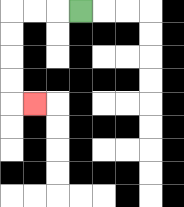{'start': '[3, 0]', 'end': '[1, 4]', 'path_directions': 'L,L,L,D,D,D,D,R', 'path_coordinates': '[[3, 0], [2, 0], [1, 0], [0, 0], [0, 1], [0, 2], [0, 3], [0, 4], [1, 4]]'}